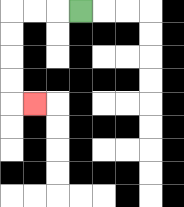{'start': '[3, 0]', 'end': '[1, 4]', 'path_directions': 'L,L,L,D,D,D,D,R', 'path_coordinates': '[[3, 0], [2, 0], [1, 0], [0, 0], [0, 1], [0, 2], [0, 3], [0, 4], [1, 4]]'}